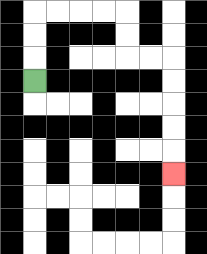{'start': '[1, 3]', 'end': '[7, 7]', 'path_directions': 'U,U,U,R,R,R,R,D,D,R,R,D,D,D,D,D', 'path_coordinates': '[[1, 3], [1, 2], [1, 1], [1, 0], [2, 0], [3, 0], [4, 0], [5, 0], [5, 1], [5, 2], [6, 2], [7, 2], [7, 3], [7, 4], [7, 5], [7, 6], [7, 7]]'}